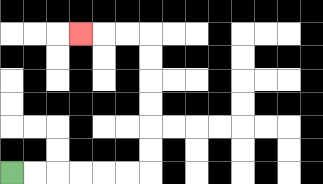{'start': '[0, 7]', 'end': '[3, 1]', 'path_directions': 'R,R,R,R,R,R,U,U,U,U,U,U,L,L,L', 'path_coordinates': '[[0, 7], [1, 7], [2, 7], [3, 7], [4, 7], [5, 7], [6, 7], [6, 6], [6, 5], [6, 4], [6, 3], [6, 2], [6, 1], [5, 1], [4, 1], [3, 1]]'}